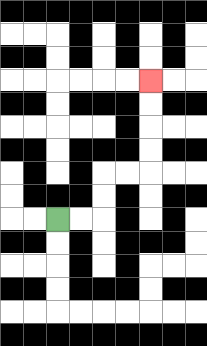{'start': '[2, 9]', 'end': '[6, 3]', 'path_directions': 'R,R,U,U,R,R,U,U,U,U', 'path_coordinates': '[[2, 9], [3, 9], [4, 9], [4, 8], [4, 7], [5, 7], [6, 7], [6, 6], [6, 5], [6, 4], [6, 3]]'}